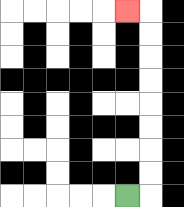{'start': '[5, 8]', 'end': '[5, 0]', 'path_directions': 'R,U,U,U,U,U,U,U,U,L', 'path_coordinates': '[[5, 8], [6, 8], [6, 7], [6, 6], [6, 5], [6, 4], [6, 3], [6, 2], [6, 1], [6, 0], [5, 0]]'}